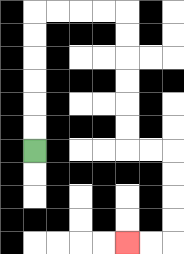{'start': '[1, 6]', 'end': '[5, 10]', 'path_directions': 'U,U,U,U,U,U,R,R,R,R,D,D,D,D,D,D,R,R,D,D,D,D,L,L', 'path_coordinates': '[[1, 6], [1, 5], [1, 4], [1, 3], [1, 2], [1, 1], [1, 0], [2, 0], [3, 0], [4, 0], [5, 0], [5, 1], [5, 2], [5, 3], [5, 4], [5, 5], [5, 6], [6, 6], [7, 6], [7, 7], [7, 8], [7, 9], [7, 10], [6, 10], [5, 10]]'}